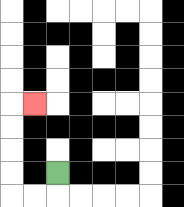{'start': '[2, 7]', 'end': '[1, 4]', 'path_directions': 'D,L,L,U,U,U,U,R', 'path_coordinates': '[[2, 7], [2, 8], [1, 8], [0, 8], [0, 7], [0, 6], [0, 5], [0, 4], [1, 4]]'}